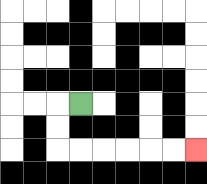{'start': '[3, 4]', 'end': '[8, 6]', 'path_directions': 'L,D,D,R,R,R,R,R,R', 'path_coordinates': '[[3, 4], [2, 4], [2, 5], [2, 6], [3, 6], [4, 6], [5, 6], [6, 6], [7, 6], [8, 6]]'}